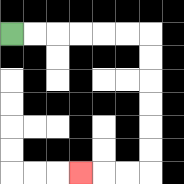{'start': '[0, 1]', 'end': '[3, 7]', 'path_directions': 'R,R,R,R,R,R,D,D,D,D,D,D,L,L,L', 'path_coordinates': '[[0, 1], [1, 1], [2, 1], [3, 1], [4, 1], [5, 1], [6, 1], [6, 2], [6, 3], [6, 4], [6, 5], [6, 6], [6, 7], [5, 7], [4, 7], [3, 7]]'}